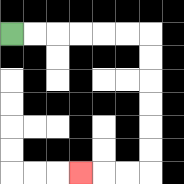{'start': '[0, 1]', 'end': '[3, 7]', 'path_directions': 'R,R,R,R,R,R,D,D,D,D,D,D,L,L,L', 'path_coordinates': '[[0, 1], [1, 1], [2, 1], [3, 1], [4, 1], [5, 1], [6, 1], [6, 2], [6, 3], [6, 4], [6, 5], [6, 6], [6, 7], [5, 7], [4, 7], [3, 7]]'}